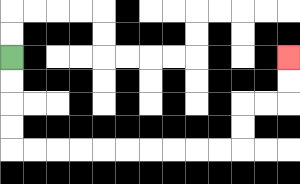{'start': '[0, 2]', 'end': '[12, 2]', 'path_directions': 'D,D,D,D,R,R,R,R,R,R,R,R,R,R,U,U,R,R,U,U', 'path_coordinates': '[[0, 2], [0, 3], [0, 4], [0, 5], [0, 6], [1, 6], [2, 6], [3, 6], [4, 6], [5, 6], [6, 6], [7, 6], [8, 6], [9, 6], [10, 6], [10, 5], [10, 4], [11, 4], [12, 4], [12, 3], [12, 2]]'}